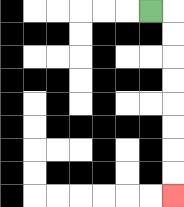{'start': '[6, 0]', 'end': '[7, 8]', 'path_directions': 'R,D,D,D,D,D,D,D,D', 'path_coordinates': '[[6, 0], [7, 0], [7, 1], [7, 2], [7, 3], [7, 4], [7, 5], [7, 6], [7, 7], [7, 8]]'}